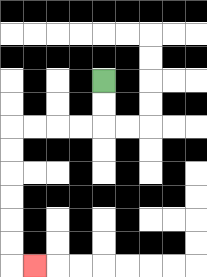{'start': '[4, 3]', 'end': '[1, 11]', 'path_directions': 'D,D,L,L,L,L,D,D,D,D,D,D,R', 'path_coordinates': '[[4, 3], [4, 4], [4, 5], [3, 5], [2, 5], [1, 5], [0, 5], [0, 6], [0, 7], [0, 8], [0, 9], [0, 10], [0, 11], [1, 11]]'}